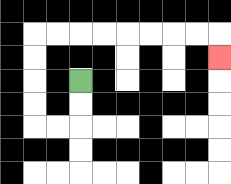{'start': '[3, 3]', 'end': '[9, 2]', 'path_directions': 'D,D,L,L,U,U,U,U,R,R,R,R,R,R,R,R,D', 'path_coordinates': '[[3, 3], [3, 4], [3, 5], [2, 5], [1, 5], [1, 4], [1, 3], [1, 2], [1, 1], [2, 1], [3, 1], [4, 1], [5, 1], [6, 1], [7, 1], [8, 1], [9, 1], [9, 2]]'}